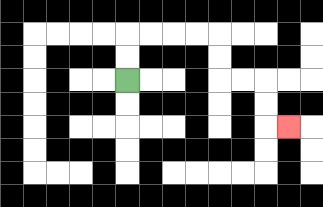{'start': '[5, 3]', 'end': '[12, 5]', 'path_directions': 'U,U,R,R,R,R,D,D,R,R,D,D,R', 'path_coordinates': '[[5, 3], [5, 2], [5, 1], [6, 1], [7, 1], [8, 1], [9, 1], [9, 2], [9, 3], [10, 3], [11, 3], [11, 4], [11, 5], [12, 5]]'}